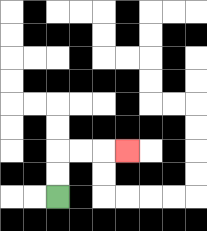{'start': '[2, 8]', 'end': '[5, 6]', 'path_directions': 'U,U,R,R,R', 'path_coordinates': '[[2, 8], [2, 7], [2, 6], [3, 6], [4, 6], [5, 6]]'}